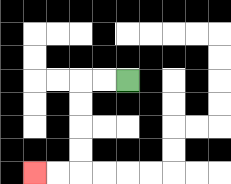{'start': '[5, 3]', 'end': '[1, 7]', 'path_directions': 'L,L,D,D,D,D,L,L', 'path_coordinates': '[[5, 3], [4, 3], [3, 3], [3, 4], [3, 5], [3, 6], [3, 7], [2, 7], [1, 7]]'}